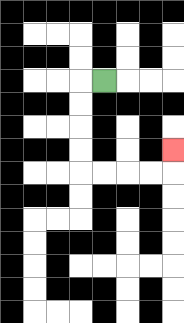{'start': '[4, 3]', 'end': '[7, 6]', 'path_directions': 'L,D,D,D,D,R,R,R,R,U', 'path_coordinates': '[[4, 3], [3, 3], [3, 4], [3, 5], [3, 6], [3, 7], [4, 7], [5, 7], [6, 7], [7, 7], [7, 6]]'}